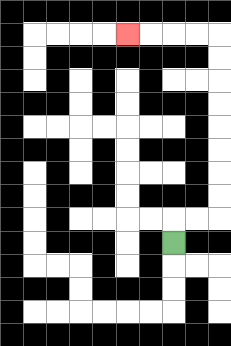{'start': '[7, 10]', 'end': '[5, 1]', 'path_directions': 'U,R,R,U,U,U,U,U,U,U,U,L,L,L,L', 'path_coordinates': '[[7, 10], [7, 9], [8, 9], [9, 9], [9, 8], [9, 7], [9, 6], [9, 5], [9, 4], [9, 3], [9, 2], [9, 1], [8, 1], [7, 1], [6, 1], [5, 1]]'}